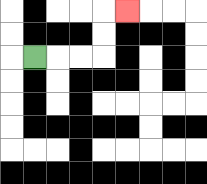{'start': '[1, 2]', 'end': '[5, 0]', 'path_directions': 'R,R,R,U,U,R', 'path_coordinates': '[[1, 2], [2, 2], [3, 2], [4, 2], [4, 1], [4, 0], [5, 0]]'}